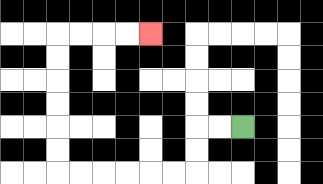{'start': '[10, 5]', 'end': '[6, 1]', 'path_directions': 'L,L,D,D,L,L,L,L,L,L,U,U,U,U,U,U,R,R,R,R', 'path_coordinates': '[[10, 5], [9, 5], [8, 5], [8, 6], [8, 7], [7, 7], [6, 7], [5, 7], [4, 7], [3, 7], [2, 7], [2, 6], [2, 5], [2, 4], [2, 3], [2, 2], [2, 1], [3, 1], [4, 1], [5, 1], [6, 1]]'}